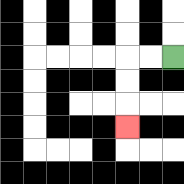{'start': '[7, 2]', 'end': '[5, 5]', 'path_directions': 'L,L,D,D,D', 'path_coordinates': '[[7, 2], [6, 2], [5, 2], [5, 3], [5, 4], [5, 5]]'}